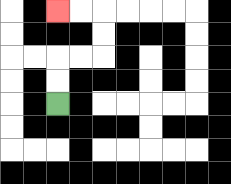{'start': '[2, 4]', 'end': '[2, 0]', 'path_directions': 'U,U,R,R,U,U,L,L', 'path_coordinates': '[[2, 4], [2, 3], [2, 2], [3, 2], [4, 2], [4, 1], [4, 0], [3, 0], [2, 0]]'}